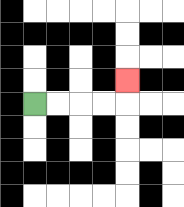{'start': '[1, 4]', 'end': '[5, 3]', 'path_directions': 'R,R,R,R,U', 'path_coordinates': '[[1, 4], [2, 4], [3, 4], [4, 4], [5, 4], [5, 3]]'}